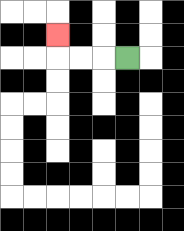{'start': '[5, 2]', 'end': '[2, 1]', 'path_directions': 'L,L,L,U', 'path_coordinates': '[[5, 2], [4, 2], [3, 2], [2, 2], [2, 1]]'}